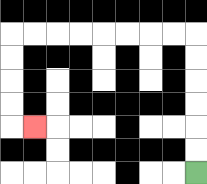{'start': '[8, 7]', 'end': '[1, 5]', 'path_directions': 'U,U,U,U,U,U,L,L,L,L,L,L,L,L,D,D,D,D,R', 'path_coordinates': '[[8, 7], [8, 6], [8, 5], [8, 4], [8, 3], [8, 2], [8, 1], [7, 1], [6, 1], [5, 1], [4, 1], [3, 1], [2, 1], [1, 1], [0, 1], [0, 2], [0, 3], [0, 4], [0, 5], [1, 5]]'}